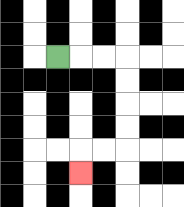{'start': '[2, 2]', 'end': '[3, 7]', 'path_directions': 'R,R,R,D,D,D,D,L,L,D', 'path_coordinates': '[[2, 2], [3, 2], [4, 2], [5, 2], [5, 3], [5, 4], [5, 5], [5, 6], [4, 6], [3, 6], [3, 7]]'}